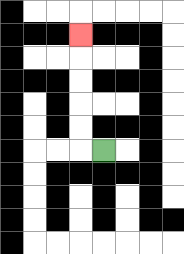{'start': '[4, 6]', 'end': '[3, 1]', 'path_directions': 'L,U,U,U,U,U', 'path_coordinates': '[[4, 6], [3, 6], [3, 5], [3, 4], [3, 3], [3, 2], [3, 1]]'}